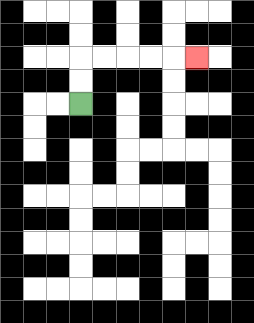{'start': '[3, 4]', 'end': '[8, 2]', 'path_directions': 'U,U,R,R,R,R,R', 'path_coordinates': '[[3, 4], [3, 3], [3, 2], [4, 2], [5, 2], [6, 2], [7, 2], [8, 2]]'}